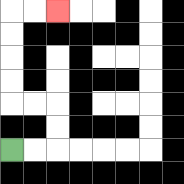{'start': '[0, 6]', 'end': '[2, 0]', 'path_directions': 'R,R,U,U,L,L,U,U,U,U,R,R', 'path_coordinates': '[[0, 6], [1, 6], [2, 6], [2, 5], [2, 4], [1, 4], [0, 4], [0, 3], [0, 2], [0, 1], [0, 0], [1, 0], [2, 0]]'}